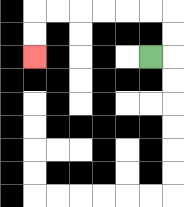{'start': '[6, 2]', 'end': '[1, 2]', 'path_directions': 'R,U,U,L,L,L,L,L,L,D,D', 'path_coordinates': '[[6, 2], [7, 2], [7, 1], [7, 0], [6, 0], [5, 0], [4, 0], [3, 0], [2, 0], [1, 0], [1, 1], [1, 2]]'}